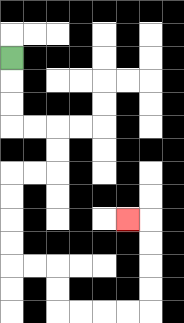{'start': '[0, 2]', 'end': '[5, 9]', 'path_directions': 'D,D,D,R,R,D,D,L,L,D,D,D,D,R,R,D,D,R,R,R,R,U,U,U,U,L', 'path_coordinates': '[[0, 2], [0, 3], [0, 4], [0, 5], [1, 5], [2, 5], [2, 6], [2, 7], [1, 7], [0, 7], [0, 8], [0, 9], [0, 10], [0, 11], [1, 11], [2, 11], [2, 12], [2, 13], [3, 13], [4, 13], [5, 13], [6, 13], [6, 12], [6, 11], [6, 10], [6, 9], [5, 9]]'}